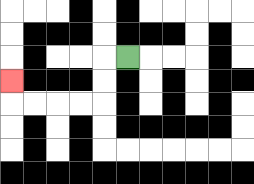{'start': '[5, 2]', 'end': '[0, 3]', 'path_directions': 'L,D,D,L,L,L,L,U', 'path_coordinates': '[[5, 2], [4, 2], [4, 3], [4, 4], [3, 4], [2, 4], [1, 4], [0, 4], [0, 3]]'}